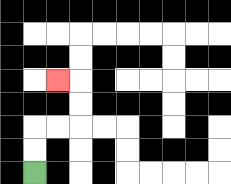{'start': '[1, 7]', 'end': '[2, 3]', 'path_directions': 'U,U,R,R,U,U,L', 'path_coordinates': '[[1, 7], [1, 6], [1, 5], [2, 5], [3, 5], [3, 4], [3, 3], [2, 3]]'}